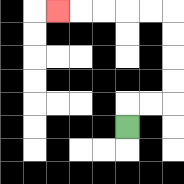{'start': '[5, 5]', 'end': '[2, 0]', 'path_directions': 'U,R,R,U,U,U,U,L,L,L,L,L', 'path_coordinates': '[[5, 5], [5, 4], [6, 4], [7, 4], [7, 3], [7, 2], [7, 1], [7, 0], [6, 0], [5, 0], [4, 0], [3, 0], [2, 0]]'}